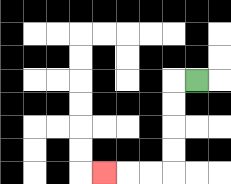{'start': '[8, 3]', 'end': '[4, 7]', 'path_directions': 'L,D,D,D,D,L,L,L', 'path_coordinates': '[[8, 3], [7, 3], [7, 4], [7, 5], [7, 6], [7, 7], [6, 7], [5, 7], [4, 7]]'}